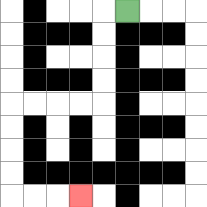{'start': '[5, 0]', 'end': '[3, 8]', 'path_directions': 'L,D,D,D,D,L,L,L,L,D,D,D,D,R,R,R', 'path_coordinates': '[[5, 0], [4, 0], [4, 1], [4, 2], [4, 3], [4, 4], [3, 4], [2, 4], [1, 4], [0, 4], [0, 5], [0, 6], [0, 7], [0, 8], [1, 8], [2, 8], [3, 8]]'}